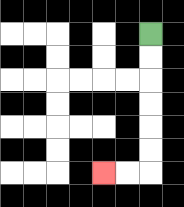{'start': '[6, 1]', 'end': '[4, 7]', 'path_directions': 'D,D,D,D,D,D,L,L', 'path_coordinates': '[[6, 1], [6, 2], [6, 3], [6, 4], [6, 5], [6, 6], [6, 7], [5, 7], [4, 7]]'}